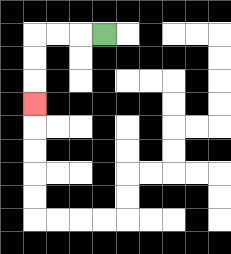{'start': '[4, 1]', 'end': '[1, 4]', 'path_directions': 'L,L,L,D,D,D', 'path_coordinates': '[[4, 1], [3, 1], [2, 1], [1, 1], [1, 2], [1, 3], [1, 4]]'}